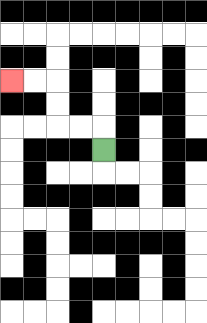{'start': '[4, 6]', 'end': '[0, 3]', 'path_directions': 'U,L,L,U,U,L,L', 'path_coordinates': '[[4, 6], [4, 5], [3, 5], [2, 5], [2, 4], [2, 3], [1, 3], [0, 3]]'}